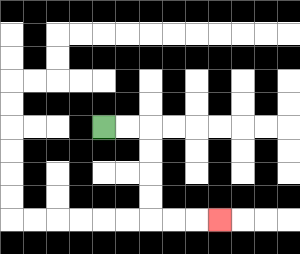{'start': '[4, 5]', 'end': '[9, 9]', 'path_directions': 'R,R,D,D,D,D,R,R,R', 'path_coordinates': '[[4, 5], [5, 5], [6, 5], [6, 6], [6, 7], [6, 8], [6, 9], [7, 9], [8, 9], [9, 9]]'}